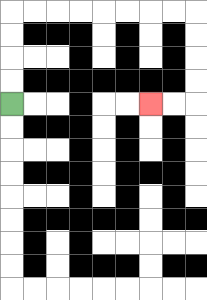{'start': '[0, 4]', 'end': '[6, 4]', 'path_directions': 'U,U,U,U,R,R,R,R,R,R,R,R,D,D,D,D,L,L', 'path_coordinates': '[[0, 4], [0, 3], [0, 2], [0, 1], [0, 0], [1, 0], [2, 0], [3, 0], [4, 0], [5, 0], [6, 0], [7, 0], [8, 0], [8, 1], [8, 2], [8, 3], [8, 4], [7, 4], [6, 4]]'}